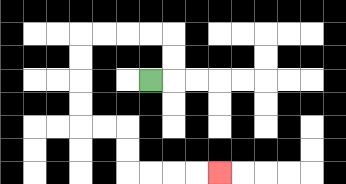{'start': '[6, 3]', 'end': '[9, 7]', 'path_directions': 'R,U,U,L,L,L,L,D,D,D,D,R,R,D,D,R,R,R,R', 'path_coordinates': '[[6, 3], [7, 3], [7, 2], [7, 1], [6, 1], [5, 1], [4, 1], [3, 1], [3, 2], [3, 3], [3, 4], [3, 5], [4, 5], [5, 5], [5, 6], [5, 7], [6, 7], [7, 7], [8, 7], [9, 7]]'}